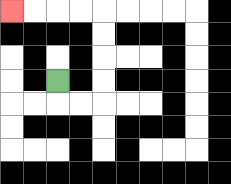{'start': '[2, 3]', 'end': '[0, 0]', 'path_directions': 'D,R,R,U,U,U,U,L,L,L,L', 'path_coordinates': '[[2, 3], [2, 4], [3, 4], [4, 4], [4, 3], [4, 2], [4, 1], [4, 0], [3, 0], [2, 0], [1, 0], [0, 0]]'}